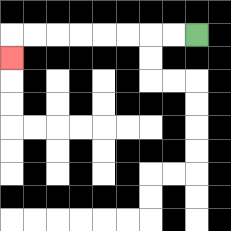{'start': '[8, 1]', 'end': '[0, 2]', 'path_directions': 'L,L,L,L,L,L,L,L,D', 'path_coordinates': '[[8, 1], [7, 1], [6, 1], [5, 1], [4, 1], [3, 1], [2, 1], [1, 1], [0, 1], [0, 2]]'}